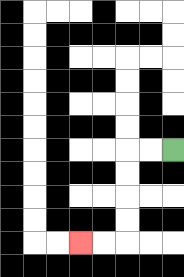{'start': '[7, 6]', 'end': '[3, 10]', 'path_directions': 'L,L,D,D,D,D,L,L', 'path_coordinates': '[[7, 6], [6, 6], [5, 6], [5, 7], [5, 8], [5, 9], [5, 10], [4, 10], [3, 10]]'}